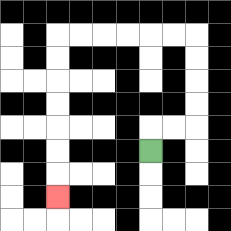{'start': '[6, 6]', 'end': '[2, 8]', 'path_directions': 'U,R,R,U,U,U,U,L,L,L,L,L,L,D,D,D,D,D,D,D', 'path_coordinates': '[[6, 6], [6, 5], [7, 5], [8, 5], [8, 4], [8, 3], [8, 2], [8, 1], [7, 1], [6, 1], [5, 1], [4, 1], [3, 1], [2, 1], [2, 2], [2, 3], [2, 4], [2, 5], [2, 6], [2, 7], [2, 8]]'}